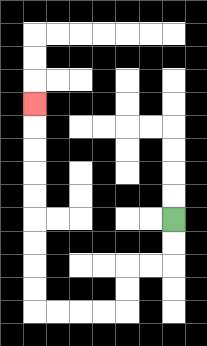{'start': '[7, 9]', 'end': '[1, 4]', 'path_directions': 'D,D,L,L,D,D,L,L,L,L,U,U,U,U,U,U,U,U,U', 'path_coordinates': '[[7, 9], [7, 10], [7, 11], [6, 11], [5, 11], [5, 12], [5, 13], [4, 13], [3, 13], [2, 13], [1, 13], [1, 12], [1, 11], [1, 10], [1, 9], [1, 8], [1, 7], [1, 6], [1, 5], [1, 4]]'}